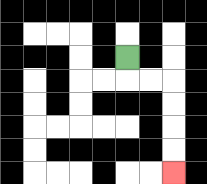{'start': '[5, 2]', 'end': '[7, 7]', 'path_directions': 'D,R,R,D,D,D,D', 'path_coordinates': '[[5, 2], [5, 3], [6, 3], [7, 3], [7, 4], [7, 5], [7, 6], [7, 7]]'}